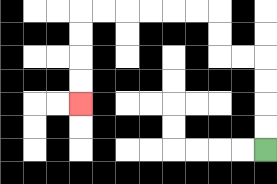{'start': '[11, 6]', 'end': '[3, 4]', 'path_directions': 'U,U,U,U,L,L,U,U,L,L,L,L,L,L,D,D,D,D', 'path_coordinates': '[[11, 6], [11, 5], [11, 4], [11, 3], [11, 2], [10, 2], [9, 2], [9, 1], [9, 0], [8, 0], [7, 0], [6, 0], [5, 0], [4, 0], [3, 0], [3, 1], [3, 2], [3, 3], [3, 4]]'}